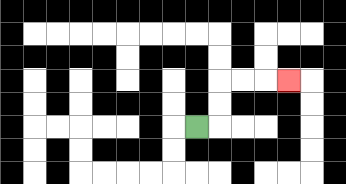{'start': '[8, 5]', 'end': '[12, 3]', 'path_directions': 'R,U,U,R,R,R', 'path_coordinates': '[[8, 5], [9, 5], [9, 4], [9, 3], [10, 3], [11, 3], [12, 3]]'}